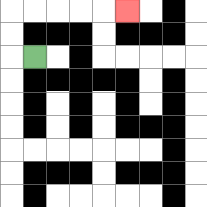{'start': '[1, 2]', 'end': '[5, 0]', 'path_directions': 'L,U,U,R,R,R,R,R', 'path_coordinates': '[[1, 2], [0, 2], [0, 1], [0, 0], [1, 0], [2, 0], [3, 0], [4, 0], [5, 0]]'}